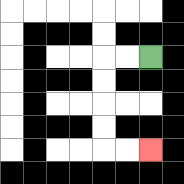{'start': '[6, 2]', 'end': '[6, 6]', 'path_directions': 'L,L,D,D,D,D,R,R', 'path_coordinates': '[[6, 2], [5, 2], [4, 2], [4, 3], [4, 4], [4, 5], [4, 6], [5, 6], [6, 6]]'}